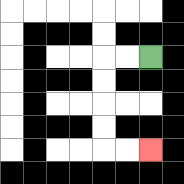{'start': '[6, 2]', 'end': '[6, 6]', 'path_directions': 'L,L,D,D,D,D,R,R', 'path_coordinates': '[[6, 2], [5, 2], [4, 2], [4, 3], [4, 4], [4, 5], [4, 6], [5, 6], [6, 6]]'}